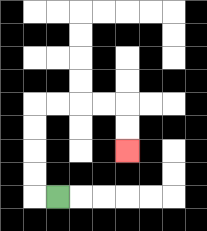{'start': '[2, 8]', 'end': '[5, 6]', 'path_directions': 'L,U,U,U,U,R,R,R,R,D,D', 'path_coordinates': '[[2, 8], [1, 8], [1, 7], [1, 6], [1, 5], [1, 4], [2, 4], [3, 4], [4, 4], [5, 4], [5, 5], [5, 6]]'}